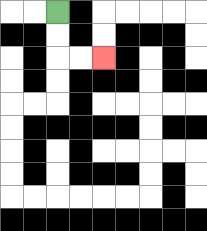{'start': '[2, 0]', 'end': '[4, 2]', 'path_directions': 'D,D,R,R', 'path_coordinates': '[[2, 0], [2, 1], [2, 2], [3, 2], [4, 2]]'}